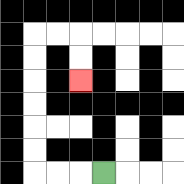{'start': '[4, 7]', 'end': '[3, 3]', 'path_directions': 'L,L,L,U,U,U,U,U,U,R,R,D,D', 'path_coordinates': '[[4, 7], [3, 7], [2, 7], [1, 7], [1, 6], [1, 5], [1, 4], [1, 3], [1, 2], [1, 1], [2, 1], [3, 1], [3, 2], [3, 3]]'}